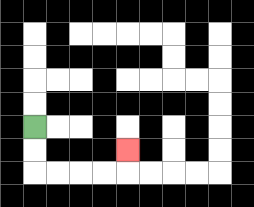{'start': '[1, 5]', 'end': '[5, 6]', 'path_directions': 'D,D,R,R,R,R,U', 'path_coordinates': '[[1, 5], [1, 6], [1, 7], [2, 7], [3, 7], [4, 7], [5, 7], [5, 6]]'}